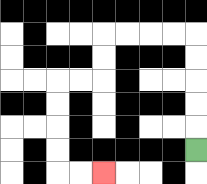{'start': '[8, 6]', 'end': '[4, 7]', 'path_directions': 'U,U,U,U,U,L,L,L,L,D,D,L,L,D,D,D,D,R,R', 'path_coordinates': '[[8, 6], [8, 5], [8, 4], [8, 3], [8, 2], [8, 1], [7, 1], [6, 1], [5, 1], [4, 1], [4, 2], [4, 3], [3, 3], [2, 3], [2, 4], [2, 5], [2, 6], [2, 7], [3, 7], [4, 7]]'}